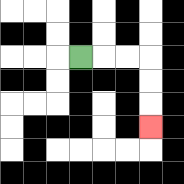{'start': '[3, 2]', 'end': '[6, 5]', 'path_directions': 'R,R,R,D,D,D', 'path_coordinates': '[[3, 2], [4, 2], [5, 2], [6, 2], [6, 3], [6, 4], [6, 5]]'}